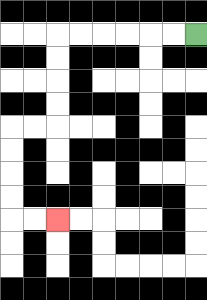{'start': '[8, 1]', 'end': '[2, 9]', 'path_directions': 'L,L,L,L,L,L,D,D,D,D,L,L,D,D,D,D,R,R', 'path_coordinates': '[[8, 1], [7, 1], [6, 1], [5, 1], [4, 1], [3, 1], [2, 1], [2, 2], [2, 3], [2, 4], [2, 5], [1, 5], [0, 5], [0, 6], [0, 7], [0, 8], [0, 9], [1, 9], [2, 9]]'}